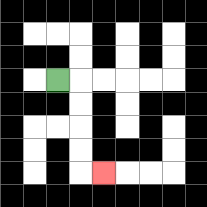{'start': '[2, 3]', 'end': '[4, 7]', 'path_directions': 'R,D,D,D,D,R', 'path_coordinates': '[[2, 3], [3, 3], [3, 4], [3, 5], [3, 6], [3, 7], [4, 7]]'}